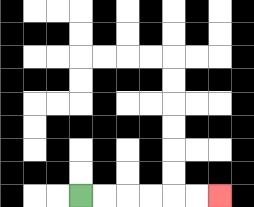{'start': '[3, 8]', 'end': '[9, 8]', 'path_directions': 'R,R,R,R,R,R', 'path_coordinates': '[[3, 8], [4, 8], [5, 8], [6, 8], [7, 8], [8, 8], [9, 8]]'}